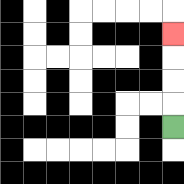{'start': '[7, 5]', 'end': '[7, 1]', 'path_directions': 'U,U,U,U', 'path_coordinates': '[[7, 5], [7, 4], [7, 3], [7, 2], [7, 1]]'}